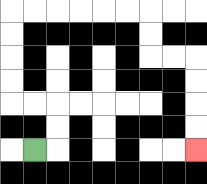{'start': '[1, 6]', 'end': '[8, 6]', 'path_directions': 'R,U,U,L,L,U,U,U,U,R,R,R,R,R,R,D,D,R,R,D,D,D,D', 'path_coordinates': '[[1, 6], [2, 6], [2, 5], [2, 4], [1, 4], [0, 4], [0, 3], [0, 2], [0, 1], [0, 0], [1, 0], [2, 0], [3, 0], [4, 0], [5, 0], [6, 0], [6, 1], [6, 2], [7, 2], [8, 2], [8, 3], [8, 4], [8, 5], [8, 6]]'}